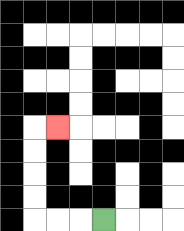{'start': '[4, 9]', 'end': '[2, 5]', 'path_directions': 'L,L,L,U,U,U,U,R', 'path_coordinates': '[[4, 9], [3, 9], [2, 9], [1, 9], [1, 8], [1, 7], [1, 6], [1, 5], [2, 5]]'}